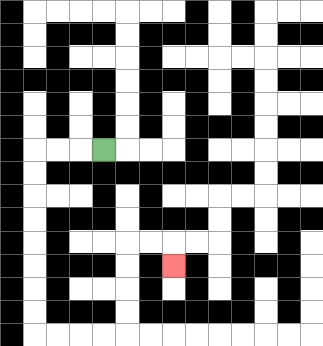{'start': '[4, 6]', 'end': '[7, 11]', 'path_directions': 'L,L,L,D,D,D,D,D,D,D,D,R,R,R,R,U,U,U,U,R,R,D', 'path_coordinates': '[[4, 6], [3, 6], [2, 6], [1, 6], [1, 7], [1, 8], [1, 9], [1, 10], [1, 11], [1, 12], [1, 13], [1, 14], [2, 14], [3, 14], [4, 14], [5, 14], [5, 13], [5, 12], [5, 11], [5, 10], [6, 10], [7, 10], [7, 11]]'}